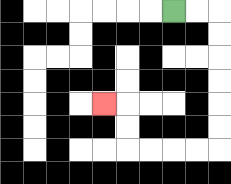{'start': '[7, 0]', 'end': '[4, 4]', 'path_directions': 'R,R,D,D,D,D,D,D,L,L,L,L,U,U,L', 'path_coordinates': '[[7, 0], [8, 0], [9, 0], [9, 1], [9, 2], [9, 3], [9, 4], [9, 5], [9, 6], [8, 6], [7, 6], [6, 6], [5, 6], [5, 5], [5, 4], [4, 4]]'}